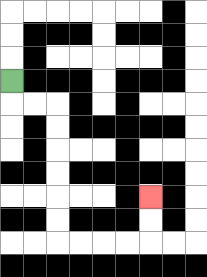{'start': '[0, 3]', 'end': '[6, 8]', 'path_directions': 'D,R,R,D,D,D,D,D,D,R,R,R,R,U,U', 'path_coordinates': '[[0, 3], [0, 4], [1, 4], [2, 4], [2, 5], [2, 6], [2, 7], [2, 8], [2, 9], [2, 10], [3, 10], [4, 10], [5, 10], [6, 10], [6, 9], [6, 8]]'}